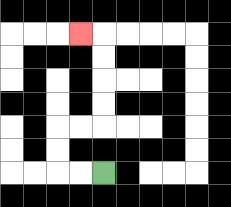{'start': '[4, 7]', 'end': '[3, 1]', 'path_directions': 'L,L,U,U,R,R,U,U,U,U,L', 'path_coordinates': '[[4, 7], [3, 7], [2, 7], [2, 6], [2, 5], [3, 5], [4, 5], [4, 4], [4, 3], [4, 2], [4, 1], [3, 1]]'}